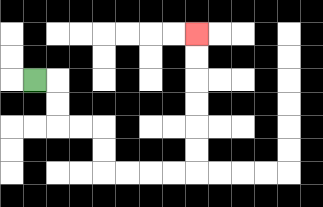{'start': '[1, 3]', 'end': '[8, 1]', 'path_directions': 'R,D,D,R,R,D,D,R,R,R,R,U,U,U,U,U,U', 'path_coordinates': '[[1, 3], [2, 3], [2, 4], [2, 5], [3, 5], [4, 5], [4, 6], [4, 7], [5, 7], [6, 7], [7, 7], [8, 7], [8, 6], [8, 5], [8, 4], [8, 3], [8, 2], [8, 1]]'}